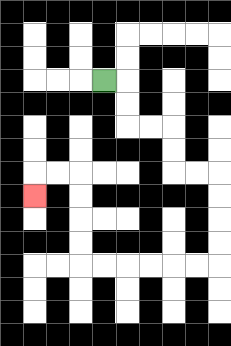{'start': '[4, 3]', 'end': '[1, 8]', 'path_directions': 'R,D,D,R,R,D,D,R,R,D,D,D,D,L,L,L,L,L,L,U,U,U,U,L,L,D', 'path_coordinates': '[[4, 3], [5, 3], [5, 4], [5, 5], [6, 5], [7, 5], [7, 6], [7, 7], [8, 7], [9, 7], [9, 8], [9, 9], [9, 10], [9, 11], [8, 11], [7, 11], [6, 11], [5, 11], [4, 11], [3, 11], [3, 10], [3, 9], [3, 8], [3, 7], [2, 7], [1, 7], [1, 8]]'}